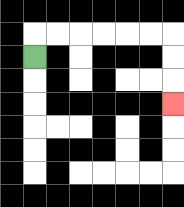{'start': '[1, 2]', 'end': '[7, 4]', 'path_directions': 'U,R,R,R,R,R,R,D,D,D', 'path_coordinates': '[[1, 2], [1, 1], [2, 1], [3, 1], [4, 1], [5, 1], [6, 1], [7, 1], [7, 2], [7, 3], [7, 4]]'}